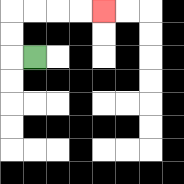{'start': '[1, 2]', 'end': '[4, 0]', 'path_directions': 'L,U,U,R,R,R,R', 'path_coordinates': '[[1, 2], [0, 2], [0, 1], [0, 0], [1, 0], [2, 0], [3, 0], [4, 0]]'}